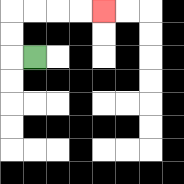{'start': '[1, 2]', 'end': '[4, 0]', 'path_directions': 'L,U,U,R,R,R,R', 'path_coordinates': '[[1, 2], [0, 2], [0, 1], [0, 0], [1, 0], [2, 0], [3, 0], [4, 0]]'}